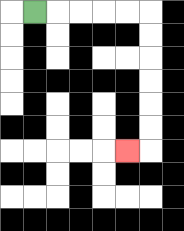{'start': '[1, 0]', 'end': '[5, 6]', 'path_directions': 'R,R,R,R,R,D,D,D,D,D,D,L', 'path_coordinates': '[[1, 0], [2, 0], [3, 0], [4, 0], [5, 0], [6, 0], [6, 1], [6, 2], [6, 3], [6, 4], [6, 5], [6, 6], [5, 6]]'}